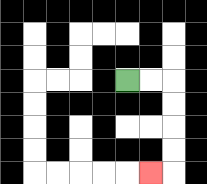{'start': '[5, 3]', 'end': '[6, 7]', 'path_directions': 'R,R,D,D,D,D,L', 'path_coordinates': '[[5, 3], [6, 3], [7, 3], [7, 4], [7, 5], [7, 6], [7, 7], [6, 7]]'}